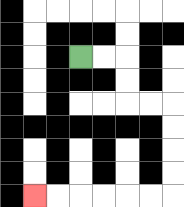{'start': '[3, 2]', 'end': '[1, 8]', 'path_directions': 'R,R,D,D,R,R,D,D,D,D,L,L,L,L,L,L', 'path_coordinates': '[[3, 2], [4, 2], [5, 2], [5, 3], [5, 4], [6, 4], [7, 4], [7, 5], [7, 6], [7, 7], [7, 8], [6, 8], [5, 8], [4, 8], [3, 8], [2, 8], [1, 8]]'}